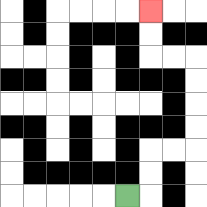{'start': '[5, 8]', 'end': '[6, 0]', 'path_directions': 'R,U,U,R,R,U,U,U,U,L,L,U,U', 'path_coordinates': '[[5, 8], [6, 8], [6, 7], [6, 6], [7, 6], [8, 6], [8, 5], [8, 4], [8, 3], [8, 2], [7, 2], [6, 2], [6, 1], [6, 0]]'}